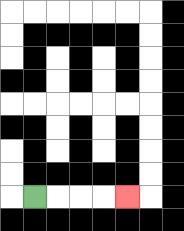{'start': '[1, 8]', 'end': '[5, 8]', 'path_directions': 'R,R,R,R', 'path_coordinates': '[[1, 8], [2, 8], [3, 8], [4, 8], [5, 8]]'}